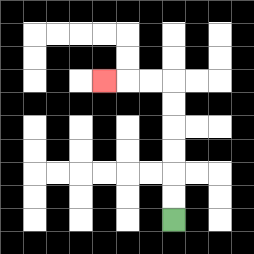{'start': '[7, 9]', 'end': '[4, 3]', 'path_directions': 'U,U,U,U,U,U,L,L,L', 'path_coordinates': '[[7, 9], [7, 8], [7, 7], [7, 6], [7, 5], [7, 4], [7, 3], [6, 3], [5, 3], [4, 3]]'}